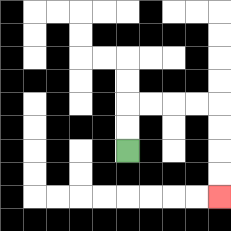{'start': '[5, 6]', 'end': '[9, 8]', 'path_directions': 'U,U,R,R,R,R,D,D,D,D', 'path_coordinates': '[[5, 6], [5, 5], [5, 4], [6, 4], [7, 4], [8, 4], [9, 4], [9, 5], [9, 6], [9, 7], [9, 8]]'}